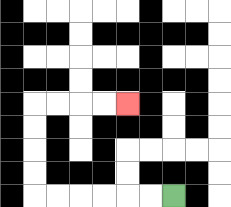{'start': '[7, 8]', 'end': '[5, 4]', 'path_directions': 'L,L,L,L,L,L,U,U,U,U,R,R,R,R', 'path_coordinates': '[[7, 8], [6, 8], [5, 8], [4, 8], [3, 8], [2, 8], [1, 8], [1, 7], [1, 6], [1, 5], [1, 4], [2, 4], [3, 4], [4, 4], [5, 4]]'}